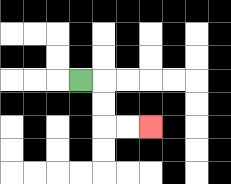{'start': '[3, 3]', 'end': '[6, 5]', 'path_directions': 'R,D,D,R,R', 'path_coordinates': '[[3, 3], [4, 3], [4, 4], [4, 5], [5, 5], [6, 5]]'}